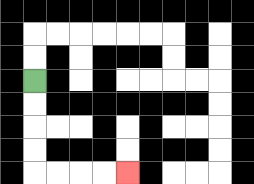{'start': '[1, 3]', 'end': '[5, 7]', 'path_directions': 'D,D,D,D,R,R,R,R', 'path_coordinates': '[[1, 3], [1, 4], [1, 5], [1, 6], [1, 7], [2, 7], [3, 7], [4, 7], [5, 7]]'}